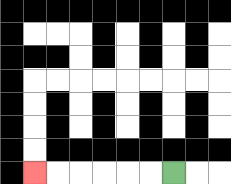{'start': '[7, 7]', 'end': '[1, 7]', 'path_directions': 'L,L,L,L,L,L', 'path_coordinates': '[[7, 7], [6, 7], [5, 7], [4, 7], [3, 7], [2, 7], [1, 7]]'}